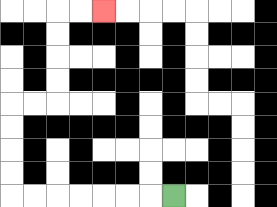{'start': '[7, 8]', 'end': '[4, 0]', 'path_directions': 'L,L,L,L,L,L,L,U,U,U,U,R,R,U,U,U,U,R,R', 'path_coordinates': '[[7, 8], [6, 8], [5, 8], [4, 8], [3, 8], [2, 8], [1, 8], [0, 8], [0, 7], [0, 6], [0, 5], [0, 4], [1, 4], [2, 4], [2, 3], [2, 2], [2, 1], [2, 0], [3, 0], [4, 0]]'}